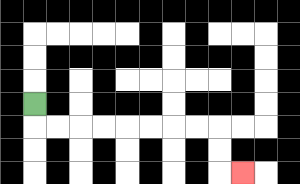{'start': '[1, 4]', 'end': '[10, 7]', 'path_directions': 'D,R,R,R,R,R,R,R,R,D,D,R', 'path_coordinates': '[[1, 4], [1, 5], [2, 5], [3, 5], [4, 5], [5, 5], [6, 5], [7, 5], [8, 5], [9, 5], [9, 6], [9, 7], [10, 7]]'}